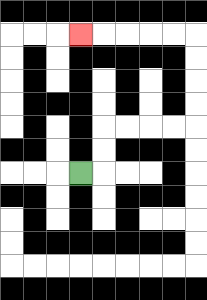{'start': '[3, 7]', 'end': '[3, 1]', 'path_directions': 'R,U,U,R,R,R,R,U,U,U,U,L,L,L,L,L', 'path_coordinates': '[[3, 7], [4, 7], [4, 6], [4, 5], [5, 5], [6, 5], [7, 5], [8, 5], [8, 4], [8, 3], [8, 2], [8, 1], [7, 1], [6, 1], [5, 1], [4, 1], [3, 1]]'}